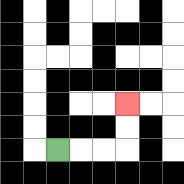{'start': '[2, 6]', 'end': '[5, 4]', 'path_directions': 'R,R,R,U,U', 'path_coordinates': '[[2, 6], [3, 6], [4, 6], [5, 6], [5, 5], [5, 4]]'}